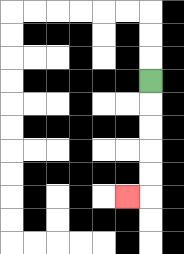{'start': '[6, 3]', 'end': '[5, 8]', 'path_directions': 'D,D,D,D,D,L', 'path_coordinates': '[[6, 3], [6, 4], [6, 5], [6, 6], [6, 7], [6, 8], [5, 8]]'}